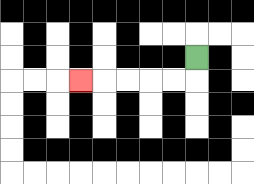{'start': '[8, 2]', 'end': '[3, 3]', 'path_directions': 'D,L,L,L,L,L', 'path_coordinates': '[[8, 2], [8, 3], [7, 3], [6, 3], [5, 3], [4, 3], [3, 3]]'}